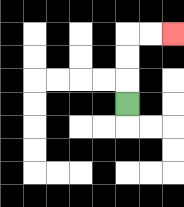{'start': '[5, 4]', 'end': '[7, 1]', 'path_directions': 'U,U,U,R,R', 'path_coordinates': '[[5, 4], [5, 3], [5, 2], [5, 1], [6, 1], [7, 1]]'}